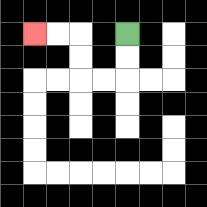{'start': '[5, 1]', 'end': '[1, 1]', 'path_directions': 'D,D,L,L,U,U,L,L', 'path_coordinates': '[[5, 1], [5, 2], [5, 3], [4, 3], [3, 3], [3, 2], [3, 1], [2, 1], [1, 1]]'}